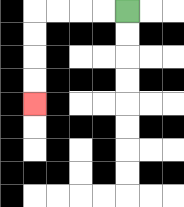{'start': '[5, 0]', 'end': '[1, 4]', 'path_directions': 'L,L,L,L,D,D,D,D', 'path_coordinates': '[[5, 0], [4, 0], [3, 0], [2, 0], [1, 0], [1, 1], [1, 2], [1, 3], [1, 4]]'}